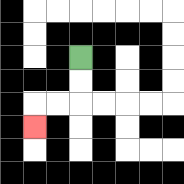{'start': '[3, 2]', 'end': '[1, 5]', 'path_directions': 'D,D,L,L,D', 'path_coordinates': '[[3, 2], [3, 3], [3, 4], [2, 4], [1, 4], [1, 5]]'}